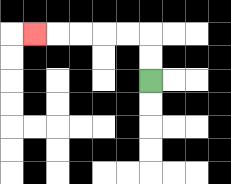{'start': '[6, 3]', 'end': '[1, 1]', 'path_directions': 'U,U,L,L,L,L,L', 'path_coordinates': '[[6, 3], [6, 2], [6, 1], [5, 1], [4, 1], [3, 1], [2, 1], [1, 1]]'}